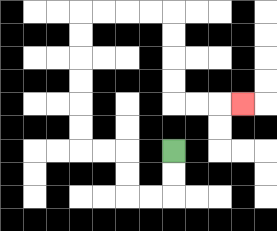{'start': '[7, 6]', 'end': '[10, 4]', 'path_directions': 'D,D,L,L,U,U,L,L,U,U,U,U,U,U,R,R,R,R,D,D,D,D,R,R,R', 'path_coordinates': '[[7, 6], [7, 7], [7, 8], [6, 8], [5, 8], [5, 7], [5, 6], [4, 6], [3, 6], [3, 5], [3, 4], [3, 3], [3, 2], [3, 1], [3, 0], [4, 0], [5, 0], [6, 0], [7, 0], [7, 1], [7, 2], [7, 3], [7, 4], [8, 4], [9, 4], [10, 4]]'}